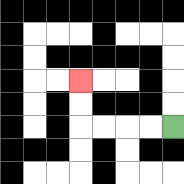{'start': '[7, 5]', 'end': '[3, 3]', 'path_directions': 'L,L,L,L,U,U', 'path_coordinates': '[[7, 5], [6, 5], [5, 5], [4, 5], [3, 5], [3, 4], [3, 3]]'}